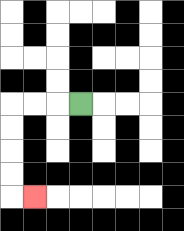{'start': '[3, 4]', 'end': '[1, 8]', 'path_directions': 'L,L,L,D,D,D,D,R', 'path_coordinates': '[[3, 4], [2, 4], [1, 4], [0, 4], [0, 5], [0, 6], [0, 7], [0, 8], [1, 8]]'}